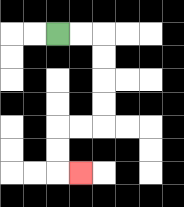{'start': '[2, 1]', 'end': '[3, 7]', 'path_directions': 'R,R,D,D,D,D,L,L,D,D,R', 'path_coordinates': '[[2, 1], [3, 1], [4, 1], [4, 2], [4, 3], [4, 4], [4, 5], [3, 5], [2, 5], [2, 6], [2, 7], [3, 7]]'}